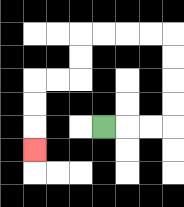{'start': '[4, 5]', 'end': '[1, 6]', 'path_directions': 'R,R,R,U,U,U,U,L,L,L,L,D,D,L,L,D,D,D', 'path_coordinates': '[[4, 5], [5, 5], [6, 5], [7, 5], [7, 4], [7, 3], [7, 2], [7, 1], [6, 1], [5, 1], [4, 1], [3, 1], [3, 2], [3, 3], [2, 3], [1, 3], [1, 4], [1, 5], [1, 6]]'}